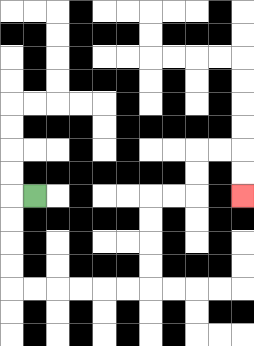{'start': '[1, 8]', 'end': '[10, 8]', 'path_directions': 'L,D,D,D,D,R,R,R,R,R,R,U,U,U,U,R,R,U,U,R,R,D,D', 'path_coordinates': '[[1, 8], [0, 8], [0, 9], [0, 10], [0, 11], [0, 12], [1, 12], [2, 12], [3, 12], [4, 12], [5, 12], [6, 12], [6, 11], [6, 10], [6, 9], [6, 8], [7, 8], [8, 8], [8, 7], [8, 6], [9, 6], [10, 6], [10, 7], [10, 8]]'}